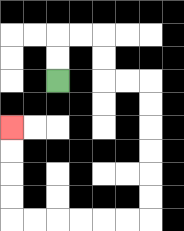{'start': '[2, 3]', 'end': '[0, 5]', 'path_directions': 'U,U,R,R,D,D,R,R,D,D,D,D,D,D,L,L,L,L,L,L,U,U,U,U', 'path_coordinates': '[[2, 3], [2, 2], [2, 1], [3, 1], [4, 1], [4, 2], [4, 3], [5, 3], [6, 3], [6, 4], [6, 5], [6, 6], [6, 7], [6, 8], [6, 9], [5, 9], [4, 9], [3, 9], [2, 9], [1, 9], [0, 9], [0, 8], [0, 7], [0, 6], [0, 5]]'}